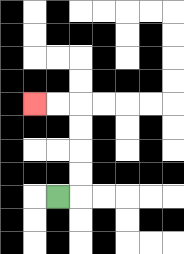{'start': '[2, 8]', 'end': '[1, 4]', 'path_directions': 'R,U,U,U,U,L,L', 'path_coordinates': '[[2, 8], [3, 8], [3, 7], [3, 6], [3, 5], [3, 4], [2, 4], [1, 4]]'}